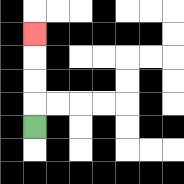{'start': '[1, 5]', 'end': '[1, 1]', 'path_directions': 'U,U,U,U', 'path_coordinates': '[[1, 5], [1, 4], [1, 3], [1, 2], [1, 1]]'}